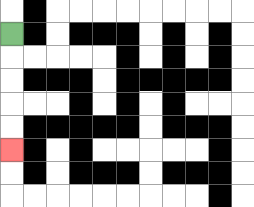{'start': '[0, 1]', 'end': '[0, 6]', 'path_directions': 'D,D,D,D,D', 'path_coordinates': '[[0, 1], [0, 2], [0, 3], [0, 4], [0, 5], [0, 6]]'}